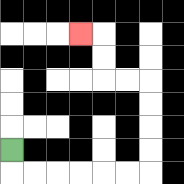{'start': '[0, 6]', 'end': '[3, 1]', 'path_directions': 'D,R,R,R,R,R,R,U,U,U,U,L,L,U,U,L', 'path_coordinates': '[[0, 6], [0, 7], [1, 7], [2, 7], [3, 7], [4, 7], [5, 7], [6, 7], [6, 6], [6, 5], [6, 4], [6, 3], [5, 3], [4, 3], [4, 2], [4, 1], [3, 1]]'}